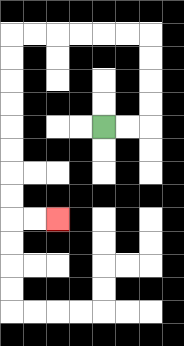{'start': '[4, 5]', 'end': '[2, 9]', 'path_directions': 'R,R,U,U,U,U,L,L,L,L,L,L,D,D,D,D,D,D,D,D,R,R', 'path_coordinates': '[[4, 5], [5, 5], [6, 5], [6, 4], [6, 3], [6, 2], [6, 1], [5, 1], [4, 1], [3, 1], [2, 1], [1, 1], [0, 1], [0, 2], [0, 3], [0, 4], [0, 5], [0, 6], [0, 7], [0, 8], [0, 9], [1, 9], [2, 9]]'}